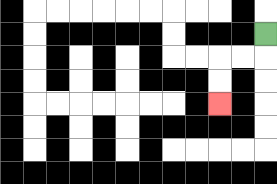{'start': '[11, 1]', 'end': '[9, 4]', 'path_directions': 'D,L,L,D,D', 'path_coordinates': '[[11, 1], [11, 2], [10, 2], [9, 2], [9, 3], [9, 4]]'}